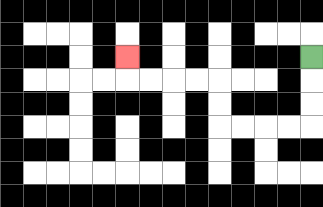{'start': '[13, 2]', 'end': '[5, 2]', 'path_directions': 'D,D,D,L,L,L,L,U,U,L,L,L,L,U', 'path_coordinates': '[[13, 2], [13, 3], [13, 4], [13, 5], [12, 5], [11, 5], [10, 5], [9, 5], [9, 4], [9, 3], [8, 3], [7, 3], [6, 3], [5, 3], [5, 2]]'}